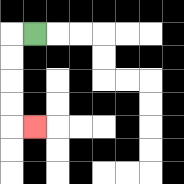{'start': '[1, 1]', 'end': '[1, 5]', 'path_directions': 'L,D,D,D,D,R', 'path_coordinates': '[[1, 1], [0, 1], [0, 2], [0, 3], [0, 4], [0, 5], [1, 5]]'}